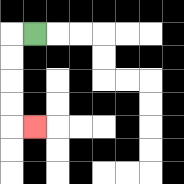{'start': '[1, 1]', 'end': '[1, 5]', 'path_directions': 'L,D,D,D,D,R', 'path_coordinates': '[[1, 1], [0, 1], [0, 2], [0, 3], [0, 4], [0, 5], [1, 5]]'}